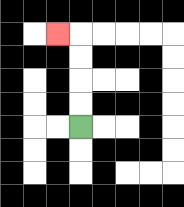{'start': '[3, 5]', 'end': '[2, 1]', 'path_directions': 'U,U,U,U,L', 'path_coordinates': '[[3, 5], [3, 4], [3, 3], [3, 2], [3, 1], [2, 1]]'}